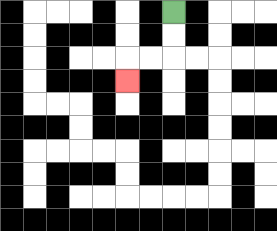{'start': '[7, 0]', 'end': '[5, 3]', 'path_directions': 'D,D,L,L,D', 'path_coordinates': '[[7, 0], [7, 1], [7, 2], [6, 2], [5, 2], [5, 3]]'}